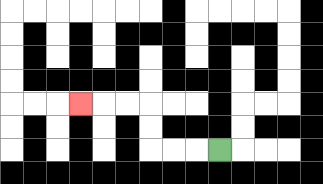{'start': '[9, 6]', 'end': '[3, 4]', 'path_directions': 'L,L,L,U,U,L,L,L', 'path_coordinates': '[[9, 6], [8, 6], [7, 6], [6, 6], [6, 5], [6, 4], [5, 4], [4, 4], [3, 4]]'}